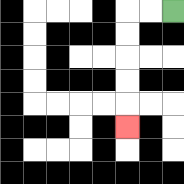{'start': '[7, 0]', 'end': '[5, 5]', 'path_directions': 'L,L,D,D,D,D,D', 'path_coordinates': '[[7, 0], [6, 0], [5, 0], [5, 1], [5, 2], [5, 3], [5, 4], [5, 5]]'}